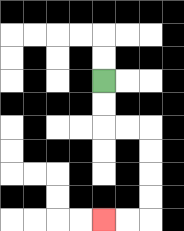{'start': '[4, 3]', 'end': '[4, 9]', 'path_directions': 'D,D,R,R,D,D,D,D,L,L', 'path_coordinates': '[[4, 3], [4, 4], [4, 5], [5, 5], [6, 5], [6, 6], [6, 7], [6, 8], [6, 9], [5, 9], [4, 9]]'}